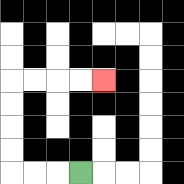{'start': '[3, 7]', 'end': '[4, 3]', 'path_directions': 'L,L,L,U,U,U,U,R,R,R,R', 'path_coordinates': '[[3, 7], [2, 7], [1, 7], [0, 7], [0, 6], [0, 5], [0, 4], [0, 3], [1, 3], [2, 3], [3, 3], [4, 3]]'}